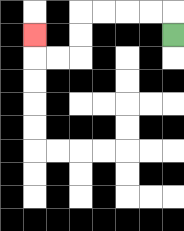{'start': '[7, 1]', 'end': '[1, 1]', 'path_directions': 'U,L,L,L,L,D,D,L,L,U', 'path_coordinates': '[[7, 1], [7, 0], [6, 0], [5, 0], [4, 0], [3, 0], [3, 1], [3, 2], [2, 2], [1, 2], [1, 1]]'}